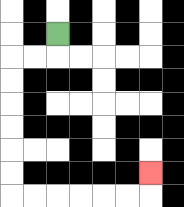{'start': '[2, 1]', 'end': '[6, 7]', 'path_directions': 'D,L,L,D,D,D,D,D,D,R,R,R,R,R,R,U', 'path_coordinates': '[[2, 1], [2, 2], [1, 2], [0, 2], [0, 3], [0, 4], [0, 5], [0, 6], [0, 7], [0, 8], [1, 8], [2, 8], [3, 8], [4, 8], [5, 8], [6, 8], [6, 7]]'}